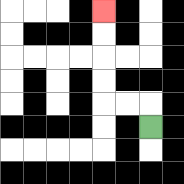{'start': '[6, 5]', 'end': '[4, 0]', 'path_directions': 'U,L,L,U,U,U,U', 'path_coordinates': '[[6, 5], [6, 4], [5, 4], [4, 4], [4, 3], [4, 2], [4, 1], [4, 0]]'}